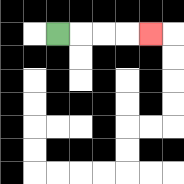{'start': '[2, 1]', 'end': '[6, 1]', 'path_directions': 'R,R,R,R', 'path_coordinates': '[[2, 1], [3, 1], [4, 1], [5, 1], [6, 1]]'}